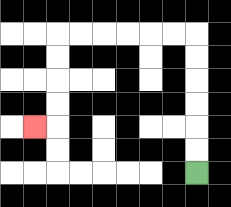{'start': '[8, 7]', 'end': '[1, 5]', 'path_directions': 'U,U,U,U,U,U,L,L,L,L,L,L,D,D,D,D,L', 'path_coordinates': '[[8, 7], [8, 6], [8, 5], [8, 4], [8, 3], [8, 2], [8, 1], [7, 1], [6, 1], [5, 1], [4, 1], [3, 1], [2, 1], [2, 2], [2, 3], [2, 4], [2, 5], [1, 5]]'}